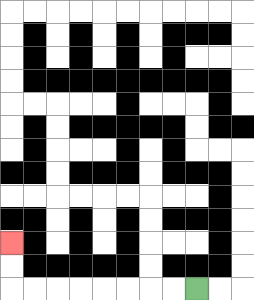{'start': '[8, 12]', 'end': '[0, 10]', 'path_directions': 'L,L,L,L,L,L,L,L,U,U', 'path_coordinates': '[[8, 12], [7, 12], [6, 12], [5, 12], [4, 12], [3, 12], [2, 12], [1, 12], [0, 12], [0, 11], [0, 10]]'}